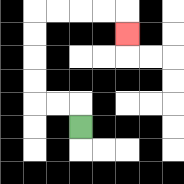{'start': '[3, 5]', 'end': '[5, 1]', 'path_directions': 'U,L,L,U,U,U,U,R,R,R,R,D', 'path_coordinates': '[[3, 5], [3, 4], [2, 4], [1, 4], [1, 3], [1, 2], [1, 1], [1, 0], [2, 0], [3, 0], [4, 0], [5, 0], [5, 1]]'}